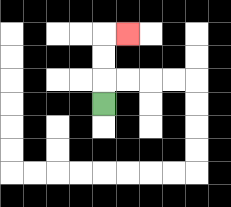{'start': '[4, 4]', 'end': '[5, 1]', 'path_directions': 'U,U,U,R', 'path_coordinates': '[[4, 4], [4, 3], [4, 2], [4, 1], [5, 1]]'}